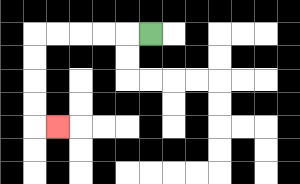{'start': '[6, 1]', 'end': '[2, 5]', 'path_directions': 'L,L,L,L,L,D,D,D,D,R', 'path_coordinates': '[[6, 1], [5, 1], [4, 1], [3, 1], [2, 1], [1, 1], [1, 2], [1, 3], [1, 4], [1, 5], [2, 5]]'}